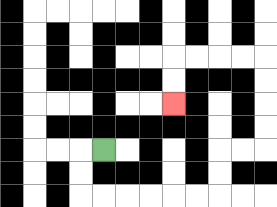{'start': '[4, 6]', 'end': '[7, 4]', 'path_directions': 'L,D,D,R,R,R,R,R,R,U,U,R,R,U,U,U,U,L,L,L,L,D,D', 'path_coordinates': '[[4, 6], [3, 6], [3, 7], [3, 8], [4, 8], [5, 8], [6, 8], [7, 8], [8, 8], [9, 8], [9, 7], [9, 6], [10, 6], [11, 6], [11, 5], [11, 4], [11, 3], [11, 2], [10, 2], [9, 2], [8, 2], [7, 2], [7, 3], [7, 4]]'}